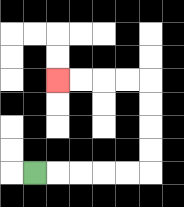{'start': '[1, 7]', 'end': '[2, 3]', 'path_directions': 'R,R,R,R,R,U,U,U,U,L,L,L,L', 'path_coordinates': '[[1, 7], [2, 7], [3, 7], [4, 7], [5, 7], [6, 7], [6, 6], [6, 5], [6, 4], [6, 3], [5, 3], [4, 3], [3, 3], [2, 3]]'}